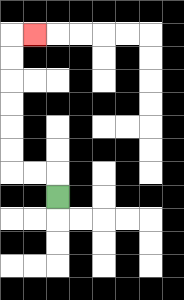{'start': '[2, 8]', 'end': '[1, 1]', 'path_directions': 'U,L,L,U,U,U,U,U,U,R', 'path_coordinates': '[[2, 8], [2, 7], [1, 7], [0, 7], [0, 6], [0, 5], [0, 4], [0, 3], [0, 2], [0, 1], [1, 1]]'}